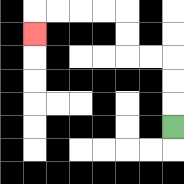{'start': '[7, 5]', 'end': '[1, 1]', 'path_directions': 'U,U,U,L,L,U,U,L,L,L,L,D', 'path_coordinates': '[[7, 5], [7, 4], [7, 3], [7, 2], [6, 2], [5, 2], [5, 1], [5, 0], [4, 0], [3, 0], [2, 0], [1, 0], [1, 1]]'}